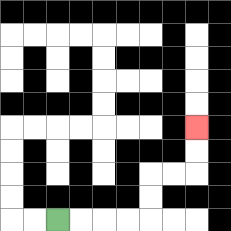{'start': '[2, 9]', 'end': '[8, 5]', 'path_directions': 'R,R,R,R,U,U,R,R,U,U', 'path_coordinates': '[[2, 9], [3, 9], [4, 9], [5, 9], [6, 9], [6, 8], [6, 7], [7, 7], [8, 7], [8, 6], [8, 5]]'}